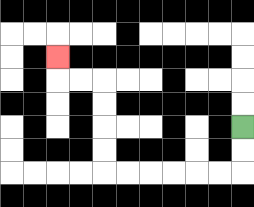{'start': '[10, 5]', 'end': '[2, 2]', 'path_directions': 'D,D,L,L,L,L,L,L,U,U,U,U,L,L,U', 'path_coordinates': '[[10, 5], [10, 6], [10, 7], [9, 7], [8, 7], [7, 7], [6, 7], [5, 7], [4, 7], [4, 6], [4, 5], [4, 4], [4, 3], [3, 3], [2, 3], [2, 2]]'}